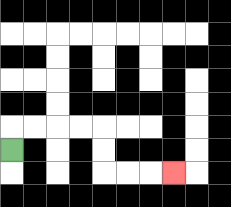{'start': '[0, 6]', 'end': '[7, 7]', 'path_directions': 'U,R,R,R,R,D,D,R,R,R', 'path_coordinates': '[[0, 6], [0, 5], [1, 5], [2, 5], [3, 5], [4, 5], [4, 6], [4, 7], [5, 7], [6, 7], [7, 7]]'}